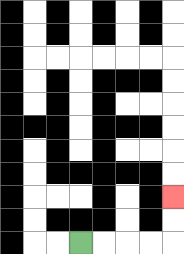{'start': '[3, 10]', 'end': '[7, 8]', 'path_directions': 'R,R,R,R,U,U', 'path_coordinates': '[[3, 10], [4, 10], [5, 10], [6, 10], [7, 10], [7, 9], [7, 8]]'}